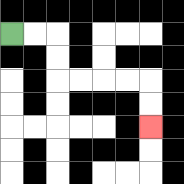{'start': '[0, 1]', 'end': '[6, 5]', 'path_directions': 'R,R,D,D,R,R,R,R,D,D', 'path_coordinates': '[[0, 1], [1, 1], [2, 1], [2, 2], [2, 3], [3, 3], [4, 3], [5, 3], [6, 3], [6, 4], [6, 5]]'}